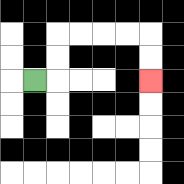{'start': '[1, 3]', 'end': '[6, 3]', 'path_directions': 'R,U,U,R,R,R,R,D,D', 'path_coordinates': '[[1, 3], [2, 3], [2, 2], [2, 1], [3, 1], [4, 1], [5, 1], [6, 1], [6, 2], [6, 3]]'}